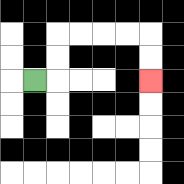{'start': '[1, 3]', 'end': '[6, 3]', 'path_directions': 'R,U,U,R,R,R,R,D,D', 'path_coordinates': '[[1, 3], [2, 3], [2, 2], [2, 1], [3, 1], [4, 1], [5, 1], [6, 1], [6, 2], [6, 3]]'}